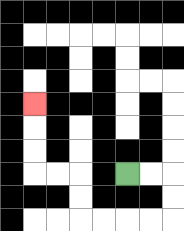{'start': '[5, 7]', 'end': '[1, 4]', 'path_directions': 'R,R,D,D,L,L,L,L,U,U,L,L,U,U,U', 'path_coordinates': '[[5, 7], [6, 7], [7, 7], [7, 8], [7, 9], [6, 9], [5, 9], [4, 9], [3, 9], [3, 8], [3, 7], [2, 7], [1, 7], [1, 6], [1, 5], [1, 4]]'}